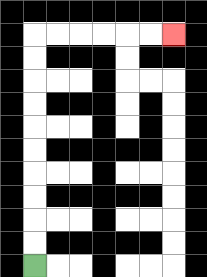{'start': '[1, 11]', 'end': '[7, 1]', 'path_directions': 'U,U,U,U,U,U,U,U,U,U,R,R,R,R,R,R', 'path_coordinates': '[[1, 11], [1, 10], [1, 9], [1, 8], [1, 7], [1, 6], [1, 5], [1, 4], [1, 3], [1, 2], [1, 1], [2, 1], [3, 1], [4, 1], [5, 1], [6, 1], [7, 1]]'}